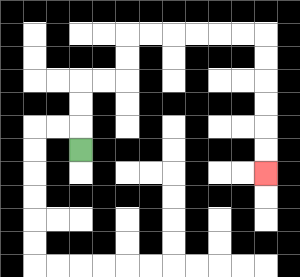{'start': '[3, 6]', 'end': '[11, 7]', 'path_directions': 'U,U,U,R,R,U,U,R,R,R,R,R,R,D,D,D,D,D,D', 'path_coordinates': '[[3, 6], [3, 5], [3, 4], [3, 3], [4, 3], [5, 3], [5, 2], [5, 1], [6, 1], [7, 1], [8, 1], [9, 1], [10, 1], [11, 1], [11, 2], [11, 3], [11, 4], [11, 5], [11, 6], [11, 7]]'}